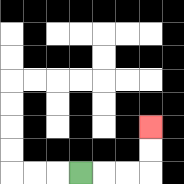{'start': '[3, 7]', 'end': '[6, 5]', 'path_directions': 'R,R,R,U,U', 'path_coordinates': '[[3, 7], [4, 7], [5, 7], [6, 7], [6, 6], [6, 5]]'}